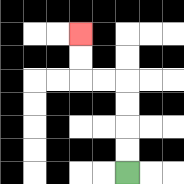{'start': '[5, 7]', 'end': '[3, 1]', 'path_directions': 'U,U,U,U,L,L,U,U', 'path_coordinates': '[[5, 7], [5, 6], [5, 5], [5, 4], [5, 3], [4, 3], [3, 3], [3, 2], [3, 1]]'}